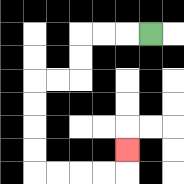{'start': '[6, 1]', 'end': '[5, 6]', 'path_directions': 'L,L,L,D,D,L,L,D,D,D,D,R,R,R,R,U', 'path_coordinates': '[[6, 1], [5, 1], [4, 1], [3, 1], [3, 2], [3, 3], [2, 3], [1, 3], [1, 4], [1, 5], [1, 6], [1, 7], [2, 7], [3, 7], [4, 7], [5, 7], [5, 6]]'}